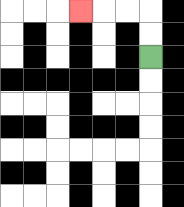{'start': '[6, 2]', 'end': '[3, 0]', 'path_directions': 'U,U,L,L,L', 'path_coordinates': '[[6, 2], [6, 1], [6, 0], [5, 0], [4, 0], [3, 0]]'}